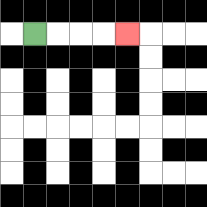{'start': '[1, 1]', 'end': '[5, 1]', 'path_directions': 'R,R,R,R', 'path_coordinates': '[[1, 1], [2, 1], [3, 1], [4, 1], [5, 1]]'}